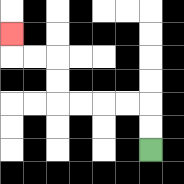{'start': '[6, 6]', 'end': '[0, 1]', 'path_directions': 'U,U,L,L,L,L,U,U,L,L,U', 'path_coordinates': '[[6, 6], [6, 5], [6, 4], [5, 4], [4, 4], [3, 4], [2, 4], [2, 3], [2, 2], [1, 2], [0, 2], [0, 1]]'}